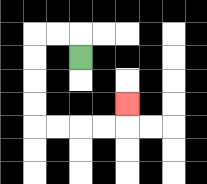{'start': '[3, 2]', 'end': '[5, 4]', 'path_directions': 'U,L,L,D,D,D,D,R,R,R,R,U', 'path_coordinates': '[[3, 2], [3, 1], [2, 1], [1, 1], [1, 2], [1, 3], [1, 4], [1, 5], [2, 5], [3, 5], [4, 5], [5, 5], [5, 4]]'}